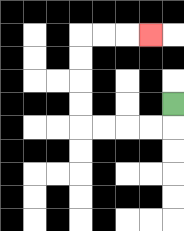{'start': '[7, 4]', 'end': '[6, 1]', 'path_directions': 'D,L,L,L,L,U,U,U,U,R,R,R', 'path_coordinates': '[[7, 4], [7, 5], [6, 5], [5, 5], [4, 5], [3, 5], [3, 4], [3, 3], [3, 2], [3, 1], [4, 1], [5, 1], [6, 1]]'}